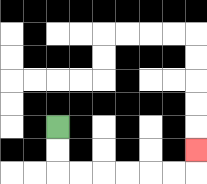{'start': '[2, 5]', 'end': '[8, 6]', 'path_directions': 'D,D,R,R,R,R,R,R,U', 'path_coordinates': '[[2, 5], [2, 6], [2, 7], [3, 7], [4, 7], [5, 7], [6, 7], [7, 7], [8, 7], [8, 6]]'}